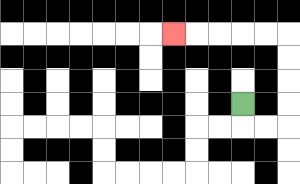{'start': '[10, 4]', 'end': '[7, 1]', 'path_directions': 'D,R,R,U,U,U,U,L,L,L,L,L', 'path_coordinates': '[[10, 4], [10, 5], [11, 5], [12, 5], [12, 4], [12, 3], [12, 2], [12, 1], [11, 1], [10, 1], [9, 1], [8, 1], [7, 1]]'}